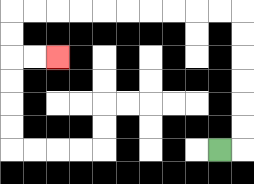{'start': '[9, 6]', 'end': '[2, 2]', 'path_directions': 'R,U,U,U,U,U,U,L,L,L,L,L,L,L,L,L,L,D,D,R,R', 'path_coordinates': '[[9, 6], [10, 6], [10, 5], [10, 4], [10, 3], [10, 2], [10, 1], [10, 0], [9, 0], [8, 0], [7, 0], [6, 0], [5, 0], [4, 0], [3, 0], [2, 0], [1, 0], [0, 0], [0, 1], [0, 2], [1, 2], [2, 2]]'}